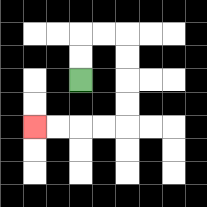{'start': '[3, 3]', 'end': '[1, 5]', 'path_directions': 'U,U,R,R,D,D,D,D,L,L,L,L', 'path_coordinates': '[[3, 3], [3, 2], [3, 1], [4, 1], [5, 1], [5, 2], [5, 3], [5, 4], [5, 5], [4, 5], [3, 5], [2, 5], [1, 5]]'}